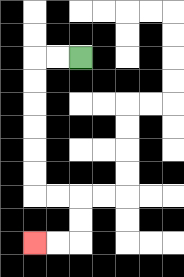{'start': '[3, 2]', 'end': '[1, 10]', 'path_directions': 'L,L,D,D,D,D,D,D,R,R,D,D,L,L', 'path_coordinates': '[[3, 2], [2, 2], [1, 2], [1, 3], [1, 4], [1, 5], [1, 6], [1, 7], [1, 8], [2, 8], [3, 8], [3, 9], [3, 10], [2, 10], [1, 10]]'}